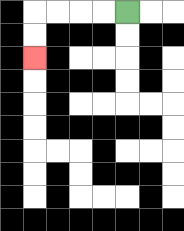{'start': '[5, 0]', 'end': '[1, 2]', 'path_directions': 'L,L,L,L,D,D', 'path_coordinates': '[[5, 0], [4, 0], [3, 0], [2, 0], [1, 0], [1, 1], [1, 2]]'}